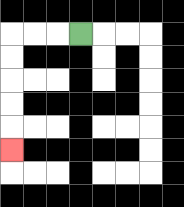{'start': '[3, 1]', 'end': '[0, 6]', 'path_directions': 'L,L,L,D,D,D,D,D', 'path_coordinates': '[[3, 1], [2, 1], [1, 1], [0, 1], [0, 2], [0, 3], [0, 4], [0, 5], [0, 6]]'}